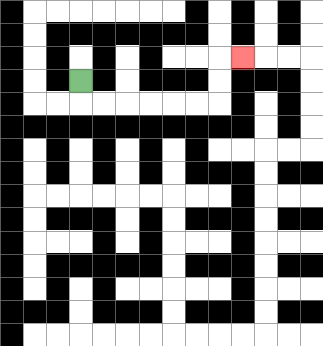{'start': '[3, 3]', 'end': '[10, 2]', 'path_directions': 'D,R,R,R,R,R,R,U,U,R', 'path_coordinates': '[[3, 3], [3, 4], [4, 4], [5, 4], [6, 4], [7, 4], [8, 4], [9, 4], [9, 3], [9, 2], [10, 2]]'}